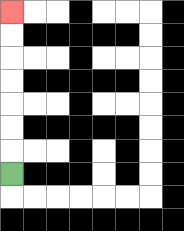{'start': '[0, 7]', 'end': '[0, 0]', 'path_directions': 'U,U,U,U,U,U,U', 'path_coordinates': '[[0, 7], [0, 6], [0, 5], [0, 4], [0, 3], [0, 2], [0, 1], [0, 0]]'}